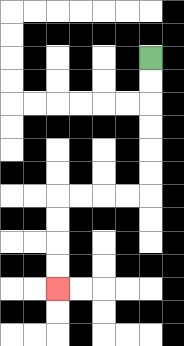{'start': '[6, 2]', 'end': '[2, 12]', 'path_directions': 'D,D,D,D,D,D,L,L,L,L,D,D,D,D', 'path_coordinates': '[[6, 2], [6, 3], [6, 4], [6, 5], [6, 6], [6, 7], [6, 8], [5, 8], [4, 8], [3, 8], [2, 8], [2, 9], [2, 10], [2, 11], [2, 12]]'}